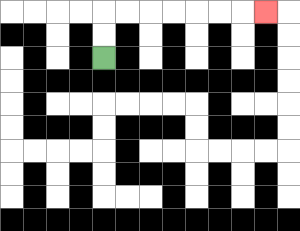{'start': '[4, 2]', 'end': '[11, 0]', 'path_directions': 'U,U,R,R,R,R,R,R,R', 'path_coordinates': '[[4, 2], [4, 1], [4, 0], [5, 0], [6, 0], [7, 0], [8, 0], [9, 0], [10, 0], [11, 0]]'}